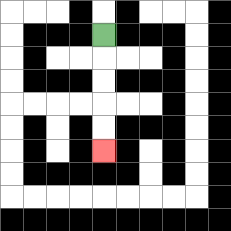{'start': '[4, 1]', 'end': '[4, 6]', 'path_directions': 'D,D,D,D,D', 'path_coordinates': '[[4, 1], [4, 2], [4, 3], [4, 4], [4, 5], [4, 6]]'}